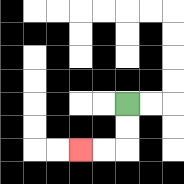{'start': '[5, 4]', 'end': '[3, 6]', 'path_directions': 'D,D,L,L', 'path_coordinates': '[[5, 4], [5, 5], [5, 6], [4, 6], [3, 6]]'}